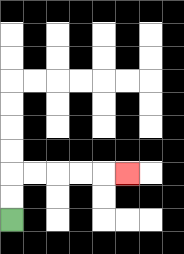{'start': '[0, 9]', 'end': '[5, 7]', 'path_directions': 'U,U,R,R,R,R,R', 'path_coordinates': '[[0, 9], [0, 8], [0, 7], [1, 7], [2, 7], [3, 7], [4, 7], [5, 7]]'}